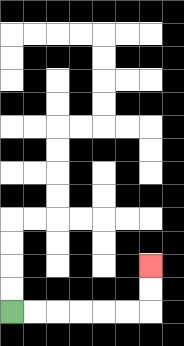{'start': '[0, 13]', 'end': '[6, 11]', 'path_directions': 'R,R,R,R,R,R,U,U', 'path_coordinates': '[[0, 13], [1, 13], [2, 13], [3, 13], [4, 13], [5, 13], [6, 13], [6, 12], [6, 11]]'}